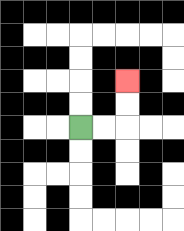{'start': '[3, 5]', 'end': '[5, 3]', 'path_directions': 'R,R,U,U', 'path_coordinates': '[[3, 5], [4, 5], [5, 5], [5, 4], [5, 3]]'}